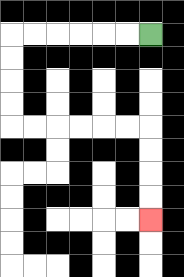{'start': '[6, 1]', 'end': '[6, 9]', 'path_directions': 'L,L,L,L,L,L,D,D,D,D,R,R,R,R,R,R,D,D,D,D', 'path_coordinates': '[[6, 1], [5, 1], [4, 1], [3, 1], [2, 1], [1, 1], [0, 1], [0, 2], [0, 3], [0, 4], [0, 5], [1, 5], [2, 5], [3, 5], [4, 5], [5, 5], [6, 5], [6, 6], [6, 7], [6, 8], [6, 9]]'}